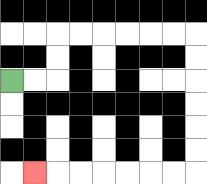{'start': '[0, 3]', 'end': '[1, 7]', 'path_directions': 'R,R,U,U,R,R,R,R,R,R,D,D,D,D,D,D,L,L,L,L,L,L,L', 'path_coordinates': '[[0, 3], [1, 3], [2, 3], [2, 2], [2, 1], [3, 1], [4, 1], [5, 1], [6, 1], [7, 1], [8, 1], [8, 2], [8, 3], [8, 4], [8, 5], [8, 6], [8, 7], [7, 7], [6, 7], [5, 7], [4, 7], [3, 7], [2, 7], [1, 7]]'}